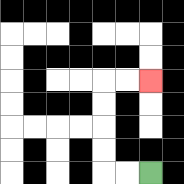{'start': '[6, 7]', 'end': '[6, 3]', 'path_directions': 'L,L,U,U,U,U,R,R', 'path_coordinates': '[[6, 7], [5, 7], [4, 7], [4, 6], [4, 5], [4, 4], [4, 3], [5, 3], [6, 3]]'}